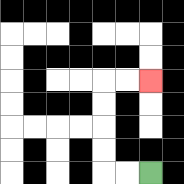{'start': '[6, 7]', 'end': '[6, 3]', 'path_directions': 'L,L,U,U,U,U,R,R', 'path_coordinates': '[[6, 7], [5, 7], [4, 7], [4, 6], [4, 5], [4, 4], [4, 3], [5, 3], [6, 3]]'}